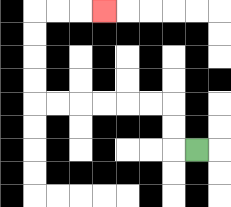{'start': '[8, 6]', 'end': '[4, 0]', 'path_directions': 'L,U,U,L,L,L,L,L,L,U,U,U,U,R,R,R', 'path_coordinates': '[[8, 6], [7, 6], [7, 5], [7, 4], [6, 4], [5, 4], [4, 4], [3, 4], [2, 4], [1, 4], [1, 3], [1, 2], [1, 1], [1, 0], [2, 0], [3, 0], [4, 0]]'}